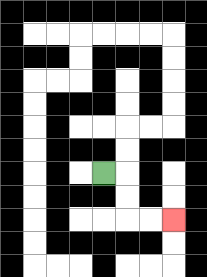{'start': '[4, 7]', 'end': '[7, 9]', 'path_directions': 'R,D,D,R,R', 'path_coordinates': '[[4, 7], [5, 7], [5, 8], [5, 9], [6, 9], [7, 9]]'}